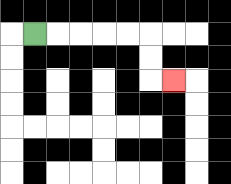{'start': '[1, 1]', 'end': '[7, 3]', 'path_directions': 'R,R,R,R,R,D,D,R', 'path_coordinates': '[[1, 1], [2, 1], [3, 1], [4, 1], [5, 1], [6, 1], [6, 2], [6, 3], [7, 3]]'}